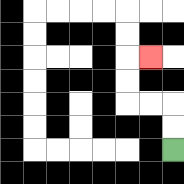{'start': '[7, 6]', 'end': '[6, 2]', 'path_directions': 'U,U,L,L,U,U,R', 'path_coordinates': '[[7, 6], [7, 5], [7, 4], [6, 4], [5, 4], [5, 3], [5, 2], [6, 2]]'}